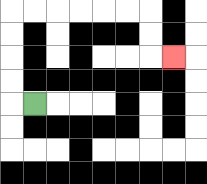{'start': '[1, 4]', 'end': '[7, 2]', 'path_directions': 'L,U,U,U,U,R,R,R,R,R,R,D,D,R', 'path_coordinates': '[[1, 4], [0, 4], [0, 3], [0, 2], [0, 1], [0, 0], [1, 0], [2, 0], [3, 0], [4, 0], [5, 0], [6, 0], [6, 1], [6, 2], [7, 2]]'}